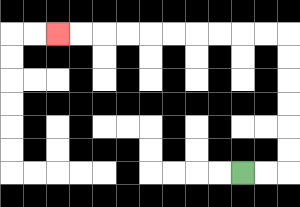{'start': '[10, 7]', 'end': '[2, 1]', 'path_directions': 'R,R,U,U,U,U,U,U,L,L,L,L,L,L,L,L,L,L', 'path_coordinates': '[[10, 7], [11, 7], [12, 7], [12, 6], [12, 5], [12, 4], [12, 3], [12, 2], [12, 1], [11, 1], [10, 1], [9, 1], [8, 1], [7, 1], [6, 1], [5, 1], [4, 1], [3, 1], [2, 1]]'}